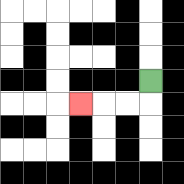{'start': '[6, 3]', 'end': '[3, 4]', 'path_directions': 'D,L,L,L', 'path_coordinates': '[[6, 3], [6, 4], [5, 4], [4, 4], [3, 4]]'}